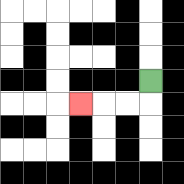{'start': '[6, 3]', 'end': '[3, 4]', 'path_directions': 'D,L,L,L', 'path_coordinates': '[[6, 3], [6, 4], [5, 4], [4, 4], [3, 4]]'}